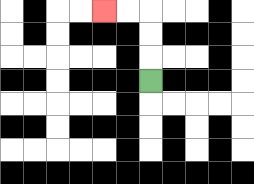{'start': '[6, 3]', 'end': '[4, 0]', 'path_directions': 'U,U,U,L,L', 'path_coordinates': '[[6, 3], [6, 2], [6, 1], [6, 0], [5, 0], [4, 0]]'}